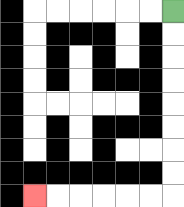{'start': '[7, 0]', 'end': '[1, 8]', 'path_directions': 'D,D,D,D,D,D,D,D,L,L,L,L,L,L', 'path_coordinates': '[[7, 0], [7, 1], [7, 2], [7, 3], [7, 4], [7, 5], [7, 6], [7, 7], [7, 8], [6, 8], [5, 8], [4, 8], [3, 8], [2, 8], [1, 8]]'}